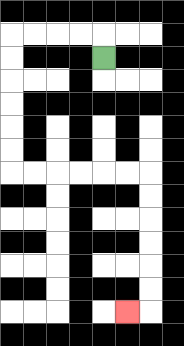{'start': '[4, 2]', 'end': '[5, 13]', 'path_directions': 'U,L,L,L,L,D,D,D,D,D,D,R,R,R,R,R,R,D,D,D,D,D,D,L', 'path_coordinates': '[[4, 2], [4, 1], [3, 1], [2, 1], [1, 1], [0, 1], [0, 2], [0, 3], [0, 4], [0, 5], [0, 6], [0, 7], [1, 7], [2, 7], [3, 7], [4, 7], [5, 7], [6, 7], [6, 8], [6, 9], [6, 10], [6, 11], [6, 12], [6, 13], [5, 13]]'}